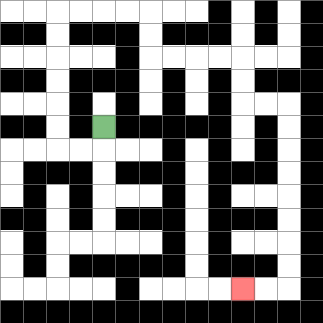{'start': '[4, 5]', 'end': '[10, 12]', 'path_directions': 'D,L,L,U,U,U,U,U,U,R,R,R,R,D,D,R,R,R,R,D,D,R,R,D,D,D,D,D,D,D,D,L,L', 'path_coordinates': '[[4, 5], [4, 6], [3, 6], [2, 6], [2, 5], [2, 4], [2, 3], [2, 2], [2, 1], [2, 0], [3, 0], [4, 0], [5, 0], [6, 0], [6, 1], [6, 2], [7, 2], [8, 2], [9, 2], [10, 2], [10, 3], [10, 4], [11, 4], [12, 4], [12, 5], [12, 6], [12, 7], [12, 8], [12, 9], [12, 10], [12, 11], [12, 12], [11, 12], [10, 12]]'}